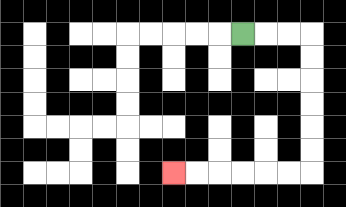{'start': '[10, 1]', 'end': '[7, 7]', 'path_directions': 'R,R,R,D,D,D,D,D,D,L,L,L,L,L,L', 'path_coordinates': '[[10, 1], [11, 1], [12, 1], [13, 1], [13, 2], [13, 3], [13, 4], [13, 5], [13, 6], [13, 7], [12, 7], [11, 7], [10, 7], [9, 7], [8, 7], [7, 7]]'}